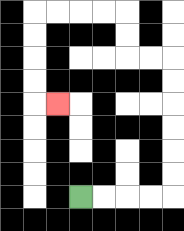{'start': '[3, 8]', 'end': '[2, 4]', 'path_directions': 'R,R,R,R,U,U,U,U,U,U,L,L,U,U,L,L,L,L,D,D,D,D,R', 'path_coordinates': '[[3, 8], [4, 8], [5, 8], [6, 8], [7, 8], [7, 7], [7, 6], [7, 5], [7, 4], [7, 3], [7, 2], [6, 2], [5, 2], [5, 1], [5, 0], [4, 0], [3, 0], [2, 0], [1, 0], [1, 1], [1, 2], [1, 3], [1, 4], [2, 4]]'}